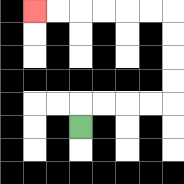{'start': '[3, 5]', 'end': '[1, 0]', 'path_directions': 'U,R,R,R,R,U,U,U,U,L,L,L,L,L,L', 'path_coordinates': '[[3, 5], [3, 4], [4, 4], [5, 4], [6, 4], [7, 4], [7, 3], [7, 2], [7, 1], [7, 0], [6, 0], [5, 0], [4, 0], [3, 0], [2, 0], [1, 0]]'}